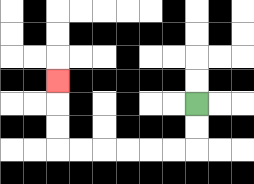{'start': '[8, 4]', 'end': '[2, 3]', 'path_directions': 'D,D,L,L,L,L,L,L,U,U,U', 'path_coordinates': '[[8, 4], [8, 5], [8, 6], [7, 6], [6, 6], [5, 6], [4, 6], [3, 6], [2, 6], [2, 5], [2, 4], [2, 3]]'}